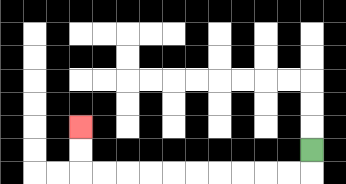{'start': '[13, 6]', 'end': '[3, 5]', 'path_directions': 'D,L,L,L,L,L,L,L,L,L,L,U,U', 'path_coordinates': '[[13, 6], [13, 7], [12, 7], [11, 7], [10, 7], [9, 7], [8, 7], [7, 7], [6, 7], [5, 7], [4, 7], [3, 7], [3, 6], [3, 5]]'}